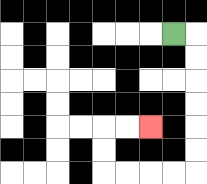{'start': '[7, 1]', 'end': '[6, 5]', 'path_directions': 'R,D,D,D,D,D,D,L,L,L,L,U,U,R,R', 'path_coordinates': '[[7, 1], [8, 1], [8, 2], [8, 3], [8, 4], [8, 5], [8, 6], [8, 7], [7, 7], [6, 7], [5, 7], [4, 7], [4, 6], [4, 5], [5, 5], [6, 5]]'}